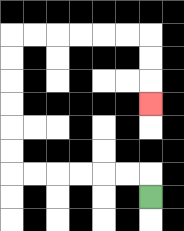{'start': '[6, 8]', 'end': '[6, 4]', 'path_directions': 'U,L,L,L,L,L,L,U,U,U,U,U,U,R,R,R,R,R,R,D,D,D', 'path_coordinates': '[[6, 8], [6, 7], [5, 7], [4, 7], [3, 7], [2, 7], [1, 7], [0, 7], [0, 6], [0, 5], [0, 4], [0, 3], [0, 2], [0, 1], [1, 1], [2, 1], [3, 1], [4, 1], [5, 1], [6, 1], [6, 2], [6, 3], [6, 4]]'}